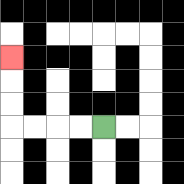{'start': '[4, 5]', 'end': '[0, 2]', 'path_directions': 'L,L,L,L,U,U,U', 'path_coordinates': '[[4, 5], [3, 5], [2, 5], [1, 5], [0, 5], [0, 4], [0, 3], [0, 2]]'}